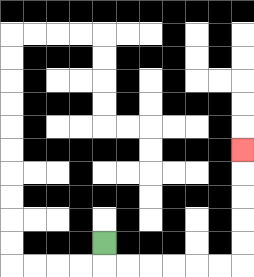{'start': '[4, 10]', 'end': '[10, 6]', 'path_directions': 'D,R,R,R,R,R,R,U,U,U,U,U', 'path_coordinates': '[[4, 10], [4, 11], [5, 11], [6, 11], [7, 11], [8, 11], [9, 11], [10, 11], [10, 10], [10, 9], [10, 8], [10, 7], [10, 6]]'}